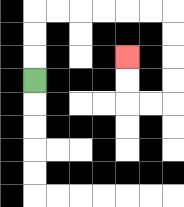{'start': '[1, 3]', 'end': '[5, 2]', 'path_directions': 'U,U,U,R,R,R,R,R,R,D,D,D,D,L,L,U,U', 'path_coordinates': '[[1, 3], [1, 2], [1, 1], [1, 0], [2, 0], [3, 0], [4, 0], [5, 0], [6, 0], [7, 0], [7, 1], [7, 2], [7, 3], [7, 4], [6, 4], [5, 4], [5, 3], [5, 2]]'}